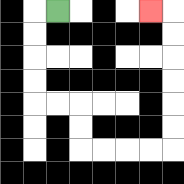{'start': '[2, 0]', 'end': '[6, 0]', 'path_directions': 'L,D,D,D,D,R,R,D,D,R,R,R,R,U,U,U,U,U,U,L', 'path_coordinates': '[[2, 0], [1, 0], [1, 1], [1, 2], [1, 3], [1, 4], [2, 4], [3, 4], [3, 5], [3, 6], [4, 6], [5, 6], [6, 6], [7, 6], [7, 5], [7, 4], [7, 3], [7, 2], [7, 1], [7, 0], [6, 0]]'}